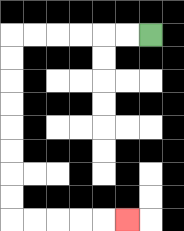{'start': '[6, 1]', 'end': '[5, 9]', 'path_directions': 'L,L,L,L,L,L,D,D,D,D,D,D,D,D,R,R,R,R,R', 'path_coordinates': '[[6, 1], [5, 1], [4, 1], [3, 1], [2, 1], [1, 1], [0, 1], [0, 2], [0, 3], [0, 4], [0, 5], [0, 6], [0, 7], [0, 8], [0, 9], [1, 9], [2, 9], [3, 9], [4, 9], [5, 9]]'}